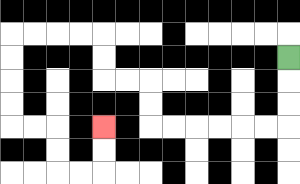{'start': '[12, 2]', 'end': '[4, 5]', 'path_directions': 'D,D,D,L,L,L,L,L,L,U,U,L,L,U,U,L,L,L,L,D,D,D,D,R,R,D,D,R,R,U,U', 'path_coordinates': '[[12, 2], [12, 3], [12, 4], [12, 5], [11, 5], [10, 5], [9, 5], [8, 5], [7, 5], [6, 5], [6, 4], [6, 3], [5, 3], [4, 3], [4, 2], [4, 1], [3, 1], [2, 1], [1, 1], [0, 1], [0, 2], [0, 3], [0, 4], [0, 5], [1, 5], [2, 5], [2, 6], [2, 7], [3, 7], [4, 7], [4, 6], [4, 5]]'}